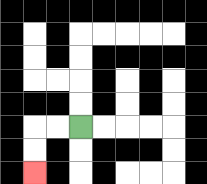{'start': '[3, 5]', 'end': '[1, 7]', 'path_directions': 'L,L,D,D', 'path_coordinates': '[[3, 5], [2, 5], [1, 5], [1, 6], [1, 7]]'}